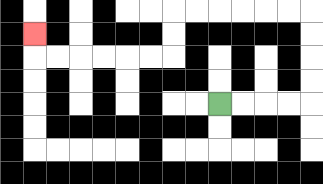{'start': '[9, 4]', 'end': '[1, 1]', 'path_directions': 'R,R,R,R,U,U,U,U,L,L,L,L,L,L,D,D,L,L,L,L,L,L,U', 'path_coordinates': '[[9, 4], [10, 4], [11, 4], [12, 4], [13, 4], [13, 3], [13, 2], [13, 1], [13, 0], [12, 0], [11, 0], [10, 0], [9, 0], [8, 0], [7, 0], [7, 1], [7, 2], [6, 2], [5, 2], [4, 2], [3, 2], [2, 2], [1, 2], [1, 1]]'}